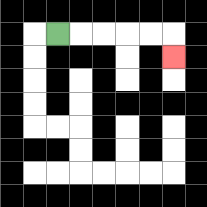{'start': '[2, 1]', 'end': '[7, 2]', 'path_directions': 'R,R,R,R,R,D', 'path_coordinates': '[[2, 1], [3, 1], [4, 1], [5, 1], [6, 1], [7, 1], [7, 2]]'}